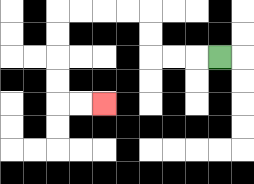{'start': '[9, 2]', 'end': '[4, 4]', 'path_directions': 'L,L,L,U,U,L,L,L,L,D,D,D,D,R,R', 'path_coordinates': '[[9, 2], [8, 2], [7, 2], [6, 2], [6, 1], [6, 0], [5, 0], [4, 0], [3, 0], [2, 0], [2, 1], [2, 2], [2, 3], [2, 4], [3, 4], [4, 4]]'}